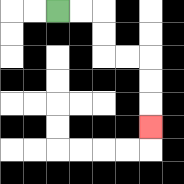{'start': '[2, 0]', 'end': '[6, 5]', 'path_directions': 'R,R,D,D,R,R,D,D,D', 'path_coordinates': '[[2, 0], [3, 0], [4, 0], [4, 1], [4, 2], [5, 2], [6, 2], [6, 3], [6, 4], [6, 5]]'}